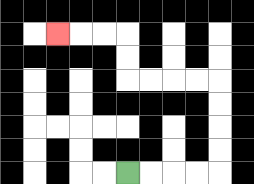{'start': '[5, 7]', 'end': '[2, 1]', 'path_directions': 'R,R,R,R,U,U,U,U,L,L,L,L,U,U,L,L,L', 'path_coordinates': '[[5, 7], [6, 7], [7, 7], [8, 7], [9, 7], [9, 6], [9, 5], [9, 4], [9, 3], [8, 3], [7, 3], [6, 3], [5, 3], [5, 2], [5, 1], [4, 1], [3, 1], [2, 1]]'}